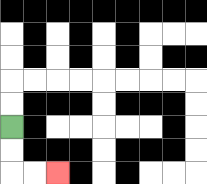{'start': '[0, 5]', 'end': '[2, 7]', 'path_directions': 'D,D,R,R', 'path_coordinates': '[[0, 5], [0, 6], [0, 7], [1, 7], [2, 7]]'}